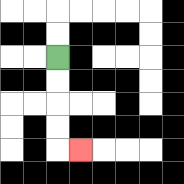{'start': '[2, 2]', 'end': '[3, 6]', 'path_directions': 'D,D,D,D,R', 'path_coordinates': '[[2, 2], [2, 3], [2, 4], [2, 5], [2, 6], [3, 6]]'}